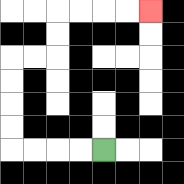{'start': '[4, 6]', 'end': '[6, 0]', 'path_directions': 'L,L,L,L,U,U,U,U,R,R,U,U,R,R,R,R', 'path_coordinates': '[[4, 6], [3, 6], [2, 6], [1, 6], [0, 6], [0, 5], [0, 4], [0, 3], [0, 2], [1, 2], [2, 2], [2, 1], [2, 0], [3, 0], [4, 0], [5, 0], [6, 0]]'}